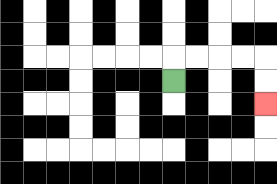{'start': '[7, 3]', 'end': '[11, 4]', 'path_directions': 'U,R,R,R,R,D,D', 'path_coordinates': '[[7, 3], [7, 2], [8, 2], [9, 2], [10, 2], [11, 2], [11, 3], [11, 4]]'}